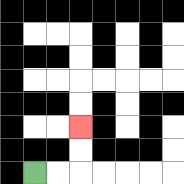{'start': '[1, 7]', 'end': '[3, 5]', 'path_directions': 'R,R,U,U', 'path_coordinates': '[[1, 7], [2, 7], [3, 7], [3, 6], [3, 5]]'}